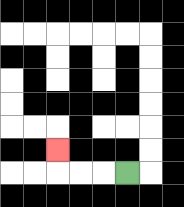{'start': '[5, 7]', 'end': '[2, 6]', 'path_directions': 'L,L,L,U', 'path_coordinates': '[[5, 7], [4, 7], [3, 7], [2, 7], [2, 6]]'}